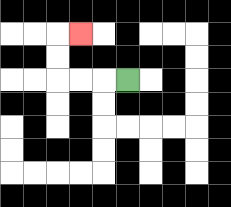{'start': '[5, 3]', 'end': '[3, 1]', 'path_directions': 'L,L,L,U,U,R', 'path_coordinates': '[[5, 3], [4, 3], [3, 3], [2, 3], [2, 2], [2, 1], [3, 1]]'}